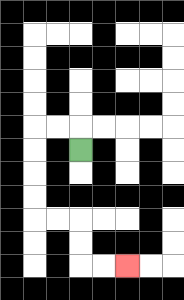{'start': '[3, 6]', 'end': '[5, 11]', 'path_directions': 'U,L,L,D,D,D,D,R,R,D,D,R,R', 'path_coordinates': '[[3, 6], [3, 5], [2, 5], [1, 5], [1, 6], [1, 7], [1, 8], [1, 9], [2, 9], [3, 9], [3, 10], [3, 11], [4, 11], [5, 11]]'}